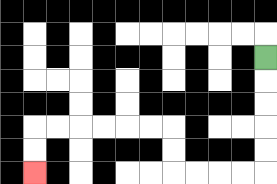{'start': '[11, 2]', 'end': '[1, 7]', 'path_directions': 'D,D,D,D,D,L,L,L,L,U,U,L,L,L,L,L,L,D,D', 'path_coordinates': '[[11, 2], [11, 3], [11, 4], [11, 5], [11, 6], [11, 7], [10, 7], [9, 7], [8, 7], [7, 7], [7, 6], [7, 5], [6, 5], [5, 5], [4, 5], [3, 5], [2, 5], [1, 5], [1, 6], [1, 7]]'}